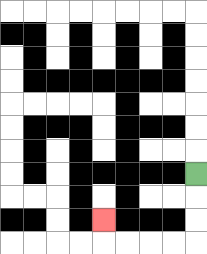{'start': '[8, 7]', 'end': '[4, 9]', 'path_directions': 'D,D,D,L,L,L,L,U', 'path_coordinates': '[[8, 7], [8, 8], [8, 9], [8, 10], [7, 10], [6, 10], [5, 10], [4, 10], [4, 9]]'}